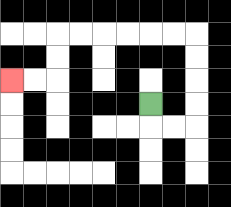{'start': '[6, 4]', 'end': '[0, 3]', 'path_directions': 'D,R,R,U,U,U,U,L,L,L,L,L,L,D,D,L,L', 'path_coordinates': '[[6, 4], [6, 5], [7, 5], [8, 5], [8, 4], [8, 3], [8, 2], [8, 1], [7, 1], [6, 1], [5, 1], [4, 1], [3, 1], [2, 1], [2, 2], [2, 3], [1, 3], [0, 3]]'}